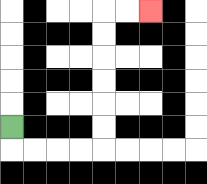{'start': '[0, 5]', 'end': '[6, 0]', 'path_directions': 'D,R,R,R,R,U,U,U,U,U,U,R,R', 'path_coordinates': '[[0, 5], [0, 6], [1, 6], [2, 6], [3, 6], [4, 6], [4, 5], [4, 4], [4, 3], [4, 2], [4, 1], [4, 0], [5, 0], [6, 0]]'}